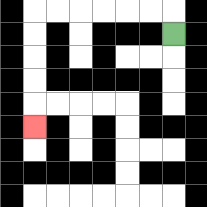{'start': '[7, 1]', 'end': '[1, 5]', 'path_directions': 'U,L,L,L,L,L,L,D,D,D,D,D', 'path_coordinates': '[[7, 1], [7, 0], [6, 0], [5, 0], [4, 0], [3, 0], [2, 0], [1, 0], [1, 1], [1, 2], [1, 3], [1, 4], [1, 5]]'}